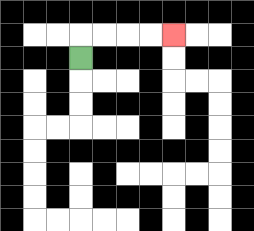{'start': '[3, 2]', 'end': '[7, 1]', 'path_directions': 'U,R,R,R,R', 'path_coordinates': '[[3, 2], [3, 1], [4, 1], [5, 1], [6, 1], [7, 1]]'}